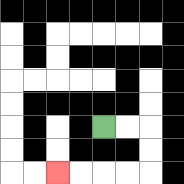{'start': '[4, 5]', 'end': '[2, 7]', 'path_directions': 'R,R,D,D,L,L,L,L', 'path_coordinates': '[[4, 5], [5, 5], [6, 5], [6, 6], [6, 7], [5, 7], [4, 7], [3, 7], [2, 7]]'}